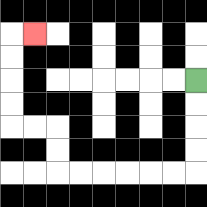{'start': '[8, 3]', 'end': '[1, 1]', 'path_directions': 'D,D,D,D,L,L,L,L,L,L,U,U,L,L,U,U,U,U,R', 'path_coordinates': '[[8, 3], [8, 4], [8, 5], [8, 6], [8, 7], [7, 7], [6, 7], [5, 7], [4, 7], [3, 7], [2, 7], [2, 6], [2, 5], [1, 5], [0, 5], [0, 4], [0, 3], [0, 2], [0, 1], [1, 1]]'}